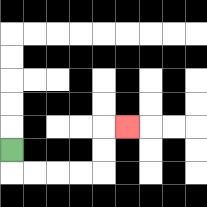{'start': '[0, 6]', 'end': '[5, 5]', 'path_directions': 'D,R,R,R,R,U,U,R', 'path_coordinates': '[[0, 6], [0, 7], [1, 7], [2, 7], [3, 7], [4, 7], [4, 6], [4, 5], [5, 5]]'}